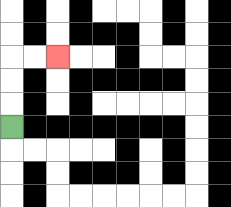{'start': '[0, 5]', 'end': '[2, 2]', 'path_directions': 'U,U,U,R,R', 'path_coordinates': '[[0, 5], [0, 4], [0, 3], [0, 2], [1, 2], [2, 2]]'}